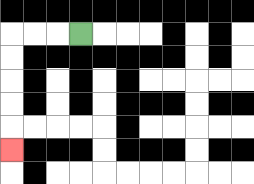{'start': '[3, 1]', 'end': '[0, 6]', 'path_directions': 'L,L,L,D,D,D,D,D', 'path_coordinates': '[[3, 1], [2, 1], [1, 1], [0, 1], [0, 2], [0, 3], [0, 4], [0, 5], [0, 6]]'}